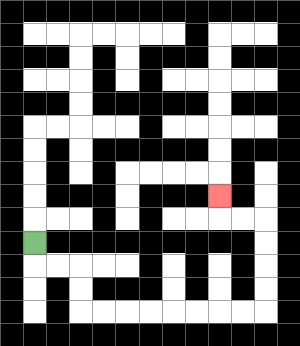{'start': '[1, 10]', 'end': '[9, 8]', 'path_directions': 'D,R,R,D,D,R,R,R,R,R,R,R,R,U,U,U,U,L,L,U', 'path_coordinates': '[[1, 10], [1, 11], [2, 11], [3, 11], [3, 12], [3, 13], [4, 13], [5, 13], [6, 13], [7, 13], [8, 13], [9, 13], [10, 13], [11, 13], [11, 12], [11, 11], [11, 10], [11, 9], [10, 9], [9, 9], [9, 8]]'}